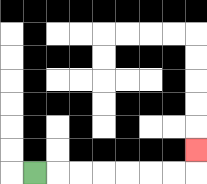{'start': '[1, 7]', 'end': '[8, 6]', 'path_directions': 'R,R,R,R,R,R,R,U', 'path_coordinates': '[[1, 7], [2, 7], [3, 7], [4, 7], [5, 7], [6, 7], [7, 7], [8, 7], [8, 6]]'}